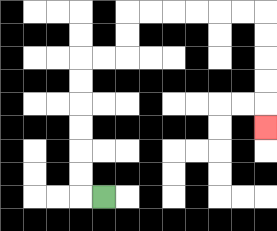{'start': '[4, 8]', 'end': '[11, 5]', 'path_directions': 'L,U,U,U,U,U,U,R,R,U,U,R,R,R,R,R,R,D,D,D,D,D', 'path_coordinates': '[[4, 8], [3, 8], [3, 7], [3, 6], [3, 5], [3, 4], [3, 3], [3, 2], [4, 2], [5, 2], [5, 1], [5, 0], [6, 0], [7, 0], [8, 0], [9, 0], [10, 0], [11, 0], [11, 1], [11, 2], [11, 3], [11, 4], [11, 5]]'}